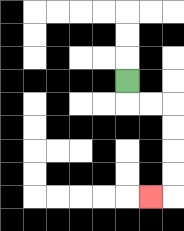{'start': '[5, 3]', 'end': '[6, 8]', 'path_directions': 'D,R,R,D,D,D,D,L', 'path_coordinates': '[[5, 3], [5, 4], [6, 4], [7, 4], [7, 5], [7, 6], [7, 7], [7, 8], [6, 8]]'}